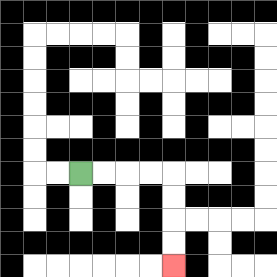{'start': '[3, 7]', 'end': '[7, 11]', 'path_directions': 'R,R,R,R,D,D,D,D', 'path_coordinates': '[[3, 7], [4, 7], [5, 7], [6, 7], [7, 7], [7, 8], [7, 9], [7, 10], [7, 11]]'}